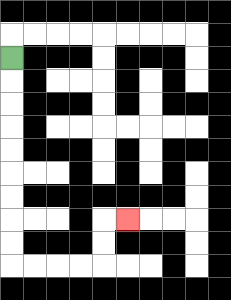{'start': '[0, 2]', 'end': '[5, 9]', 'path_directions': 'D,D,D,D,D,D,D,D,D,R,R,R,R,U,U,R', 'path_coordinates': '[[0, 2], [0, 3], [0, 4], [0, 5], [0, 6], [0, 7], [0, 8], [0, 9], [0, 10], [0, 11], [1, 11], [2, 11], [3, 11], [4, 11], [4, 10], [4, 9], [5, 9]]'}